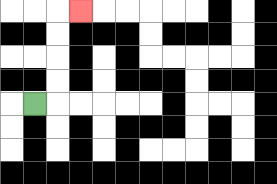{'start': '[1, 4]', 'end': '[3, 0]', 'path_directions': 'R,U,U,U,U,R', 'path_coordinates': '[[1, 4], [2, 4], [2, 3], [2, 2], [2, 1], [2, 0], [3, 0]]'}